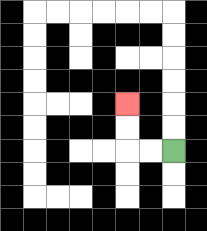{'start': '[7, 6]', 'end': '[5, 4]', 'path_directions': 'L,L,U,U', 'path_coordinates': '[[7, 6], [6, 6], [5, 6], [5, 5], [5, 4]]'}